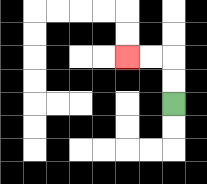{'start': '[7, 4]', 'end': '[5, 2]', 'path_directions': 'U,U,L,L', 'path_coordinates': '[[7, 4], [7, 3], [7, 2], [6, 2], [5, 2]]'}